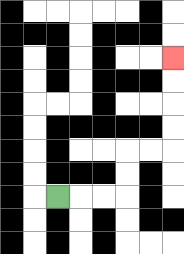{'start': '[2, 8]', 'end': '[7, 2]', 'path_directions': 'R,R,R,U,U,R,R,U,U,U,U', 'path_coordinates': '[[2, 8], [3, 8], [4, 8], [5, 8], [5, 7], [5, 6], [6, 6], [7, 6], [7, 5], [7, 4], [7, 3], [7, 2]]'}